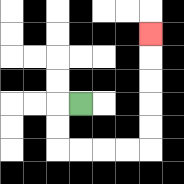{'start': '[3, 4]', 'end': '[6, 1]', 'path_directions': 'L,D,D,R,R,R,R,U,U,U,U,U', 'path_coordinates': '[[3, 4], [2, 4], [2, 5], [2, 6], [3, 6], [4, 6], [5, 6], [6, 6], [6, 5], [6, 4], [6, 3], [6, 2], [6, 1]]'}